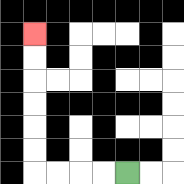{'start': '[5, 7]', 'end': '[1, 1]', 'path_directions': 'L,L,L,L,U,U,U,U,U,U', 'path_coordinates': '[[5, 7], [4, 7], [3, 7], [2, 7], [1, 7], [1, 6], [1, 5], [1, 4], [1, 3], [1, 2], [1, 1]]'}